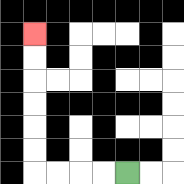{'start': '[5, 7]', 'end': '[1, 1]', 'path_directions': 'L,L,L,L,U,U,U,U,U,U', 'path_coordinates': '[[5, 7], [4, 7], [3, 7], [2, 7], [1, 7], [1, 6], [1, 5], [1, 4], [1, 3], [1, 2], [1, 1]]'}